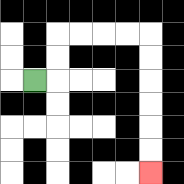{'start': '[1, 3]', 'end': '[6, 7]', 'path_directions': 'R,U,U,R,R,R,R,D,D,D,D,D,D', 'path_coordinates': '[[1, 3], [2, 3], [2, 2], [2, 1], [3, 1], [4, 1], [5, 1], [6, 1], [6, 2], [6, 3], [6, 4], [6, 5], [6, 6], [6, 7]]'}